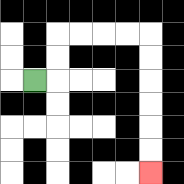{'start': '[1, 3]', 'end': '[6, 7]', 'path_directions': 'R,U,U,R,R,R,R,D,D,D,D,D,D', 'path_coordinates': '[[1, 3], [2, 3], [2, 2], [2, 1], [3, 1], [4, 1], [5, 1], [6, 1], [6, 2], [6, 3], [6, 4], [6, 5], [6, 6], [6, 7]]'}